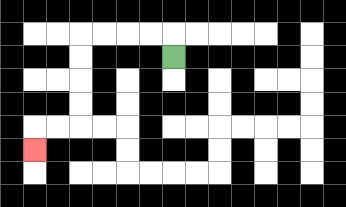{'start': '[7, 2]', 'end': '[1, 6]', 'path_directions': 'U,L,L,L,L,D,D,D,D,L,L,D', 'path_coordinates': '[[7, 2], [7, 1], [6, 1], [5, 1], [4, 1], [3, 1], [3, 2], [3, 3], [3, 4], [3, 5], [2, 5], [1, 5], [1, 6]]'}